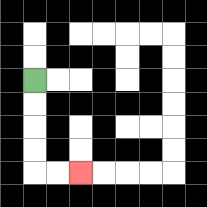{'start': '[1, 3]', 'end': '[3, 7]', 'path_directions': 'D,D,D,D,R,R', 'path_coordinates': '[[1, 3], [1, 4], [1, 5], [1, 6], [1, 7], [2, 7], [3, 7]]'}